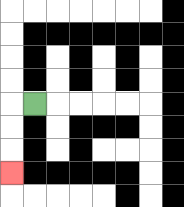{'start': '[1, 4]', 'end': '[0, 7]', 'path_directions': 'L,D,D,D', 'path_coordinates': '[[1, 4], [0, 4], [0, 5], [0, 6], [0, 7]]'}